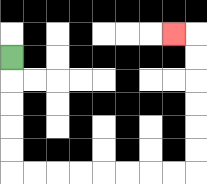{'start': '[0, 2]', 'end': '[7, 1]', 'path_directions': 'D,D,D,D,D,R,R,R,R,R,R,R,R,U,U,U,U,U,U,L', 'path_coordinates': '[[0, 2], [0, 3], [0, 4], [0, 5], [0, 6], [0, 7], [1, 7], [2, 7], [3, 7], [4, 7], [5, 7], [6, 7], [7, 7], [8, 7], [8, 6], [8, 5], [8, 4], [8, 3], [8, 2], [8, 1], [7, 1]]'}